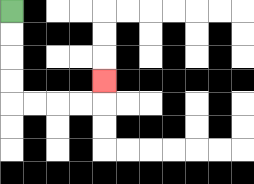{'start': '[0, 0]', 'end': '[4, 3]', 'path_directions': 'D,D,D,D,R,R,R,R,U', 'path_coordinates': '[[0, 0], [0, 1], [0, 2], [0, 3], [0, 4], [1, 4], [2, 4], [3, 4], [4, 4], [4, 3]]'}